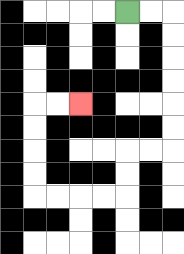{'start': '[5, 0]', 'end': '[3, 4]', 'path_directions': 'R,R,D,D,D,D,D,D,L,L,D,D,L,L,L,L,U,U,U,U,R,R', 'path_coordinates': '[[5, 0], [6, 0], [7, 0], [7, 1], [7, 2], [7, 3], [7, 4], [7, 5], [7, 6], [6, 6], [5, 6], [5, 7], [5, 8], [4, 8], [3, 8], [2, 8], [1, 8], [1, 7], [1, 6], [1, 5], [1, 4], [2, 4], [3, 4]]'}